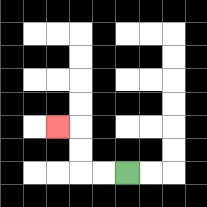{'start': '[5, 7]', 'end': '[2, 5]', 'path_directions': 'L,L,U,U,L', 'path_coordinates': '[[5, 7], [4, 7], [3, 7], [3, 6], [3, 5], [2, 5]]'}